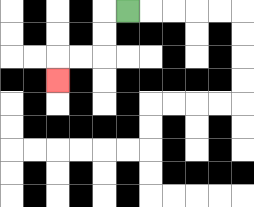{'start': '[5, 0]', 'end': '[2, 3]', 'path_directions': 'L,D,D,L,L,D', 'path_coordinates': '[[5, 0], [4, 0], [4, 1], [4, 2], [3, 2], [2, 2], [2, 3]]'}